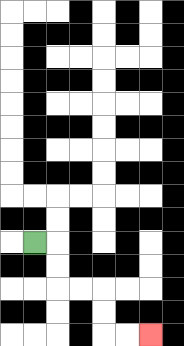{'start': '[1, 10]', 'end': '[6, 14]', 'path_directions': 'R,D,D,R,R,D,D,R,R', 'path_coordinates': '[[1, 10], [2, 10], [2, 11], [2, 12], [3, 12], [4, 12], [4, 13], [4, 14], [5, 14], [6, 14]]'}